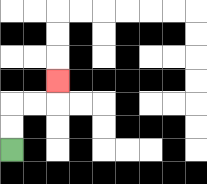{'start': '[0, 6]', 'end': '[2, 3]', 'path_directions': 'U,U,R,R,U', 'path_coordinates': '[[0, 6], [0, 5], [0, 4], [1, 4], [2, 4], [2, 3]]'}